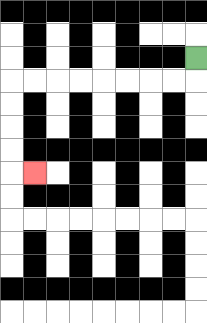{'start': '[8, 2]', 'end': '[1, 7]', 'path_directions': 'D,L,L,L,L,L,L,L,L,D,D,D,D,R', 'path_coordinates': '[[8, 2], [8, 3], [7, 3], [6, 3], [5, 3], [4, 3], [3, 3], [2, 3], [1, 3], [0, 3], [0, 4], [0, 5], [0, 6], [0, 7], [1, 7]]'}